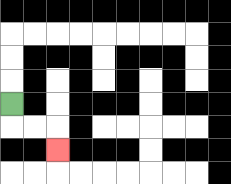{'start': '[0, 4]', 'end': '[2, 6]', 'path_directions': 'D,R,R,D', 'path_coordinates': '[[0, 4], [0, 5], [1, 5], [2, 5], [2, 6]]'}